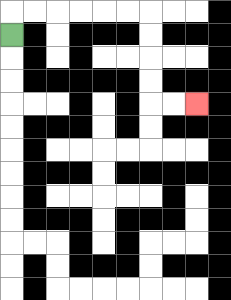{'start': '[0, 1]', 'end': '[8, 4]', 'path_directions': 'U,R,R,R,R,R,R,D,D,D,D,R,R', 'path_coordinates': '[[0, 1], [0, 0], [1, 0], [2, 0], [3, 0], [4, 0], [5, 0], [6, 0], [6, 1], [6, 2], [6, 3], [6, 4], [7, 4], [8, 4]]'}